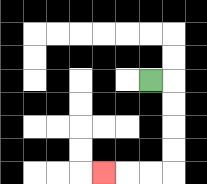{'start': '[6, 3]', 'end': '[4, 7]', 'path_directions': 'R,D,D,D,D,L,L,L', 'path_coordinates': '[[6, 3], [7, 3], [7, 4], [7, 5], [7, 6], [7, 7], [6, 7], [5, 7], [4, 7]]'}